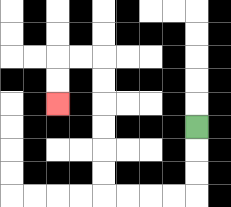{'start': '[8, 5]', 'end': '[2, 4]', 'path_directions': 'D,D,D,L,L,L,L,U,U,U,U,U,U,L,L,D,D', 'path_coordinates': '[[8, 5], [8, 6], [8, 7], [8, 8], [7, 8], [6, 8], [5, 8], [4, 8], [4, 7], [4, 6], [4, 5], [4, 4], [4, 3], [4, 2], [3, 2], [2, 2], [2, 3], [2, 4]]'}